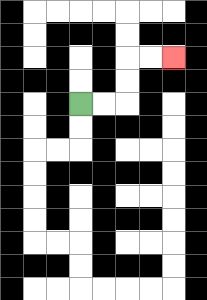{'start': '[3, 4]', 'end': '[7, 2]', 'path_directions': 'R,R,U,U,R,R', 'path_coordinates': '[[3, 4], [4, 4], [5, 4], [5, 3], [5, 2], [6, 2], [7, 2]]'}